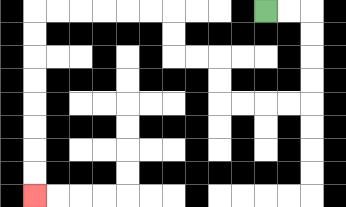{'start': '[11, 0]', 'end': '[1, 8]', 'path_directions': 'R,R,D,D,D,D,L,L,L,L,U,U,L,L,U,U,L,L,L,L,L,L,D,D,D,D,D,D,D,D', 'path_coordinates': '[[11, 0], [12, 0], [13, 0], [13, 1], [13, 2], [13, 3], [13, 4], [12, 4], [11, 4], [10, 4], [9, 4], [9, 3], [9, 2], [8, 2], [7, 2], [7, 1], [7, 0], [6, 0], [5, 0], [4, 0], [3, 0], [2, 0], [1, 0], [1, 1], [1, 2], [1, 3], [1, 4], [1, 5], [1, 6], [1, 7], [1, 8]]'}